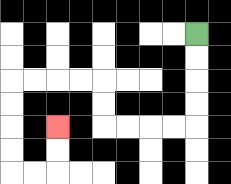{'start': '[8, 1]', 'end': '[2, 5]', 'path_directions': 'D,D,D,D,L,L,L,L,U,U,L,L,L,L,D,D,D,D,R,R,U,U', 'path_coordinates': '[[8, 1], [8, 2], [8, 3], [8, 4], [8, 5], [7, 5], [6, 5], [5, 5], [4, 5], [4, 4], [4, 3], [3, 3], [2, 3], [1, 3], [0, 3], [0, 4], [0, 5], [0, 6], [0, 7], [1, 7], [2, 7], [2, 6], [2, 5]]'}